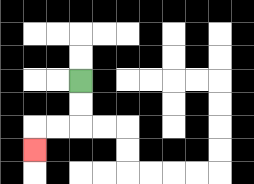{'start': '[3, 3]', 'end': '[1, 6]', 'path_directions': 'D,D,L,L,D', 'path_coordinates': '[[3, 3], [3, 4], [3, 5], [2, 5], [1, 5], [1, 6]]'}